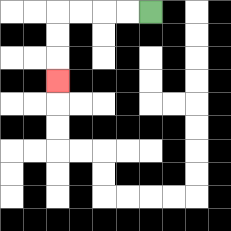{'start': '[6, 0]', 'end': '[2, 3]', 'path_directions': 'L,L,L,L,D,D,D', 'path_coordinates': '[[6, 0], [5, 0], [4, 0], [3, 0], [2, 0], [2, 1], [2, 2], [2, 3]]'}